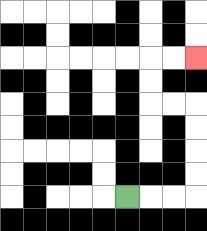{'start': '[5, 8]', 'end': '[8, 2]', 'path_directions': 'R,R,R,U,U,U,U,L,L,U,U,R,R', 'path_coordinates': '[[5, 8], [6, 8], [7, 8], [8, 8], [8, 7], [8, 6], [8, 5], [8, 4], [7, 4], [6, 4], [6, 3], [6, 2], [7, 2], [8, 2]]'}